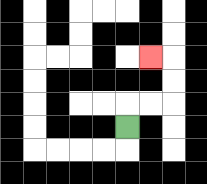{'start': '[5, 5]', 'end': '[6, 2]', 'path_directions': 'U,R,R,U,U,L', 'path_coordinates': '[[5, 5], [5, 4], [6, 4], [7, 4], [7, 3], [7, 2], [6, 2]]'}